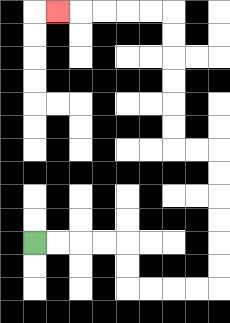{'start': '[1, 10]', 'end': '[2, 0]', 'path_directions': 'R,R,R,R,D,D,R,R,R,R,U,U,U,U,U,U,L,L,U,U,U,U,U,U,L,L,L,L,L', 'path_coordinates': '[[1, 10], [2, 10], [3, 10], [4, 10], [5, 10], [5, 11], [5, 12], [6, 12], [7, 12], [8, 12], [9, 12], [9, 11], [9, 10], [9, 9], [9, 8], [9, 7], [9, 6], [8, 6], [7, 6], [7, 5], [7, 4], [7, 3], [7, 2], [7, 1], [7, 0], [6, 0], [5, 0], [4, 0], [3, 0], [2, 0]]'}